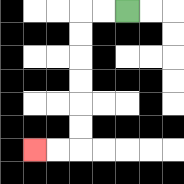{'start': '[5, 0]', 'end': '[1, 6]', 'path_directions': 'L,L,D,D,D,D,D,D,L,L', 'path_coordinates': '[[5, 0], [4, 0], [3, 0], [3, 1], [3, 2], [3, 3], [3, 4], [3, 5], [3, 6], [2, 6], [1, 6]]'}